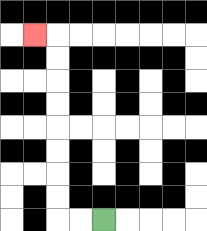{'start': '[4, 9]', 'end': '[1, 1]', 'path_directions': 'L,L,U,U,U,U,U,U,U,U,L', 'path_coordinates': '[[4, 9], [3, 9], [2, 9], [2, 8], [2, 7], [2, 6], [2, 5], [2, 4], [2, 3], [2, 2], [2, 1], [1, 1]]'}